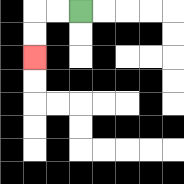{'start': '[3, 0]', 'end': '[1, 2]', 'path_directions': 'L,L,D,D', 'path_coordinates': '[[3, 0], [2, 0], [1, 0], [1, 1], [1, 2]]'}